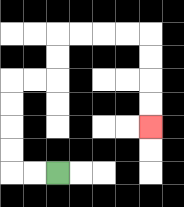{'start': '[2, 7]', 'end': '[6, 5]', 'path_directions': 'L,L,U,U,U,U,R,R,U,U,R,R,R,R,D,D,D,D', 'path_coordinates': '[[2, 7], [1, 7], [0, 7], [0, 6], [0, 5], [0, 4], [0, 3], [1, 3], [2, 3], [2, 2], [2, 1], [3, 1], [4, 1], [5, 1], [6, 1], [6, 2], [6, 3], [6, 4], [6, 5]]'}